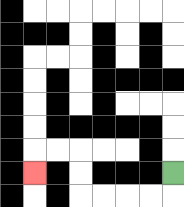{'start': '[7, 7]', 'end': '[1, 7]', 'path_directions': 'D,L,L,L,L,U,U,L,L,D', 'path_coordinates': '[[7, 7], [7, 8], [6, 8], [5, 8], [4, 8], [3, 8], [3, 7], [3, 6], [2, 6], [1, 6], [1, 7]]'}